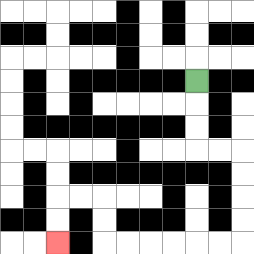{'start': '[8, 3]', 'end': '[2, 10]', 'path_directions': 'D,D,D,R,R,D,D,D,D,L,L,L,L,L,L,U,U,L,L,D,D', 'path_coordinates': '[[8, 3], [8, 4], [8, 5], [8, 6], [9, 6], [10, 6], [10, 7], [10, 8], [10, 9], [10, 10], [9, 10], [8, 10], [7, 10], [6, 10], [5, 10], [4, 10], [4, 9], [4, 8], [3, 8], [2, 8], [2, 9], [2, 10]]'}